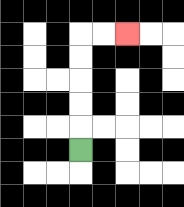{'start': '[3, 6]', 'end': '[5, 1]', 'path_directions': 'U,U,U,U,U,R,R', 'path_coordinates': '[[3, 6], [3, 5], [3, 4], [3, 3], [3, 2], [3, 1], [4, 1], [5, 1]]'}